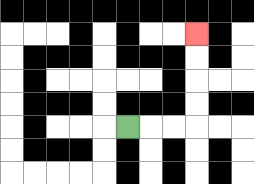{'start': '[5, 5]', 'end': '[8, 1]', 'path_directions': 'R,R,R,U,U,U,U', 'path_coordinates': '[[5, 5], [6, 5], [7, 5], [8, 5], [8, 4], [8, 3], [8, 2], [8, 1]]'}